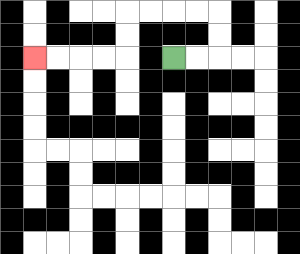{'start': '[7, 2]', 'end': '[1, 2]', 'path_directions': 'R,R,U,U,L,L,L,L,D,D,L,L,L,L', 'path_coordinates': '[[7, 2], [8, 2], [9, 2], [9, 1], [9, 0], [8, 0], [7, 0], [6, 0], [5, 0], [5, 1], [5, 2], [4, 2], [3, 2], [2, 2], [1, 2]]'}